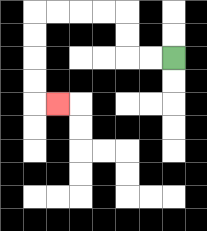{'start': '[7, 2]', 'end': '[2, 4]', 'path_directions': 'L,L,U,U,L,L,L,L,D,D,D,D,R', 'path_coordinates': '[[7, 2], [6, 2], [5, 2], [5, 1], [5, 0], [4, 0], [3, 0], [2, 0], [1, 0], [1, 1], [1, 2], [1, 3], [1, 4], [2, 4]]'}